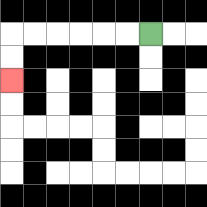{'start': '[6, 1]', 'end': '[0, 3]', 'path_directions': 'L,L,L,L,L,L,D,D', 'path_coordinates': '[[6, 1], [5, 1], [4, 1], [3, 1], [2, 1], [1, 1], [0, 1], [0, 2], [0, 3]]'}